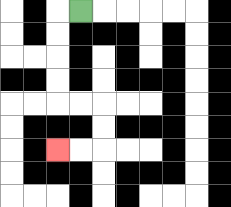{'start': '[3, 0]', 'end': '[2, 6]', 'path_directions': 'L,D,D,D,D,R,R,D,D,L,L', 'path_coordinates': '[[3, 0], [2, 0], [2, 1], [2, 2], [2, 3], [2, 4], [3, 4], [4, 4], [4, 5], [4, 6], [3, 6], [2, 6]]'}